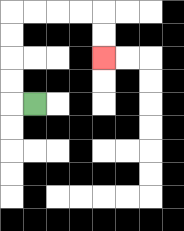{'start': '[1, 4]', 'end': '[4, 2]', 'path_directions': 'L,U,U,U,U,R,R,R,R,D,D', 'path_coordinates': '[[1, 4], [0, 4], [0, 3], [0, 2], [0, 1], [0, 0], [1, 0], [2, 0], [3, 0], [4, 0], [4, 1], [4, 2]]'}